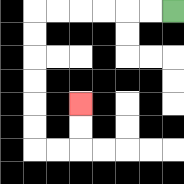{'start': '[7, 0]', 'end': '[3, 4]', 'path_directions': 'L,L,L,L,L,L,D,D,D,D,D,D,R,R,U,U', 'path_coordinates': '[[7, 0], [6, 0], [5, 0], [4, 0], [3, 0], [2, 0], [1, 0], [1, 1], [1, 2], [1, 3], [1, 4], [1, 5], [1, 6], [2, 6], [3, 6], [3, 5], [3, 4]]'}